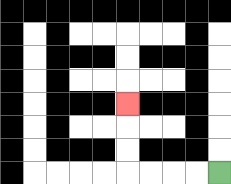{'start': '[9, 7]', 'end': '[5, 4]', 'path_directions': 'L,L,L,L,U,U,U', 'path_coordinates': '[[9, 7], [8, 7], [7, 7], [6, 7], [5, 7], [5, 6], [5, 5], [5, 4]]'}